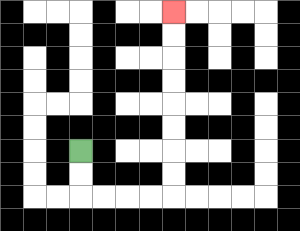{'start': '[3, 6]', 'end': '[7, 0]', 'path_directions': 'D,D,R,R,R,R,U,U,U,U,U,U,U,U', 'path_coordinates': '[[3, 6], [3, 7], [3, 8], [4, 8], [5, 8], [6, 8], [7, 8], [7, 7], [7, 6], [7, 5], [7, 4], [7, 3], [7, 2], [7, 1], [7, 0]]'}